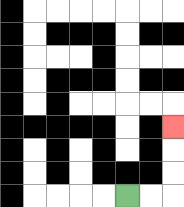{'start': '[5, 8]', 'end': '[7, 5]', 'path_directions': 'R,R,U,U,U', 'path_coordinates': '[[5, 8], [6, 8], [7, 8], [7, 7], [7, 6], [7, 5]]'}